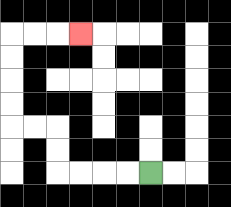{'start': '[6, 7]', 'end': '[3, 1]', 'path_directions': 'L,L,L,L,U,U,L,L,U,U,U,U,R,R,R', 'path_coordinates': '[[6, 7], [5, 7], [4, 7], [3, 7], [2, 7], [2, 6], [2, 5], [1, 5], [0, 5], [0, 4], [0, 3], [0, 2], [0, 1], [1, 1], [2, 1], [3, 1]]'}